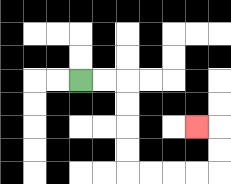{'start': '[3, 3]', 'end': '[8, 5]', 'path_directions': 'R,R,D,D,D,D,R,R,R,R,U,U,L', 'path_coordinates': '[[3, 3], [4, 3], [5, 3], [5, 4], [5, 5], [5, 6], [5, 7], [6, 7], [7, 7], [8, 7], [9, 7], [9, 6], [9, 5], [8, 5]]'}